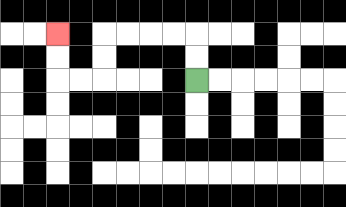{'start': '[8, 3]', 'end': '[2, 1]', 'path_directions': 'U,U,L,L,L,L,D,D,L,L,U,U', 'path_coordinates': '[[8, 3], [8, 2], [8, 1], [7, 1], [6, 1], [5, 1], [4, 1], [4, 2], [4, 3], [3, 3], [2, 3], [2, 2], [2, 1]]'}